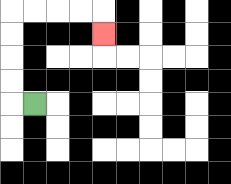{'start': '[1, 4]', 'end': '[4, 1]', 'path_directions': 'L,U,U,U,U,R,R,R,R,D', 'path_coordinates': '[[1, 4], [0, 4], [0, 3], [0, 2], [0, 1], [0, 0], [1, 0], [2, 0], [3, 0], [4, 0], [4, 1]]'}